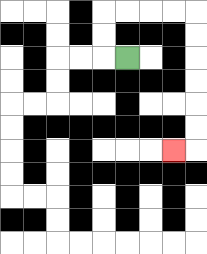{'start': '[5, 2]', 'end': '[7, 6]', 'path_directions': 'L,U,U,R,R,R,R,D,D,D,D,D,D,L', 'path_coordinates': '[[5, 2], [4, 2], [4, 1], [4, 0], [5, 0], [6, 0], [7, 0], [8, 0], [8, 1], [8, 2], [8, 3], [8, 4], [8, 5], [8, 6], [7, 6]]'}